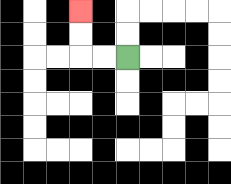{'start': '[5, 2]', 'end': '[3, 0]', 'path_directions': 'L,L,U,U', 'path_coordinates': '[[5, 2], [4, 2], [3, 2], [3, 1], [3, 0]]'}